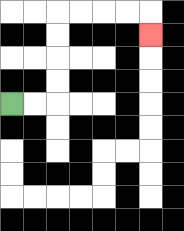{'start': '[0, 4]', 'end': '[6, 1]', 'path_directions': 'R,R,U,U,U,U,R,R,R,R,D', 'path_coordinates': '[[0, 4], [1, 4], [2, 4], [2, 3], [2, 2], [2, 1], [2, 0], [3, 0], [4, 0], [5, 0], [6, 0], [6, 1]]'}